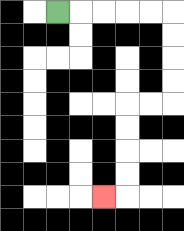{'start': '[2, 0]', 'end': '[4, 8]', 'path_directions': 'R,R,R,R,R,D,D,D,D,L,L,D,D,D,D,L', 'path_coordinates': '[[2, 0], [3, 0], [4, 0], [5, 0], [6, 0], [7, 0], [7, 1], [7, 2], [7, 3], [7, 4], [6, 4], [5, 4], [5, 5], [5, 6], [5, 7], [5, 8], [4, 8]]'}